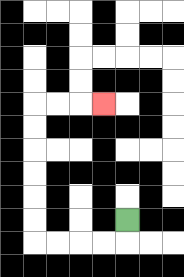{'start': '[5, 9]', 'end': '[4, 4]', 'path_directions': 'D,L,L,L,L,U,U,U,U,U,U,R,R,R', 'path_coordinates': '[[5, 9], [5, 10], [4, 10], [3, 10], [2, 10], [1, 10], [1, 9], [1, 8], [1, 7], [1, 6], [1, 5], [1, 4], [2, 4], [3, 4], [4, 4]]'}